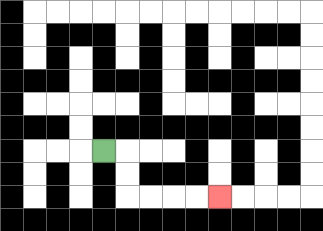{'start': '[4, 6]', 'end': '[9, 8]', 'path_directions': 'R,D,D,R,R,R,R', 'path_coordinates': '[[4, 6], [5, 6], [5, 7], [5, 8], [6, 8], [7, 8], [8, 8], [9, 8]]'}